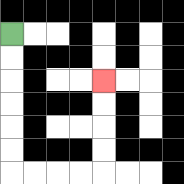{'start': '[0, 1]', 'end': '[4, 3]', 'path_directions': 'D,D,D,D,D,D,R,R,R,R,U,U,U,U', 'path_coordinates': '[[0, 1], [0, 2], [0, 3], [0, 4], [0, 5], [0, 6], [0, 7], [1, 7], [2, 7], [3, 7], [4, 7], [4, 6], [4, 5], [4, 4], [4, 3]]'}